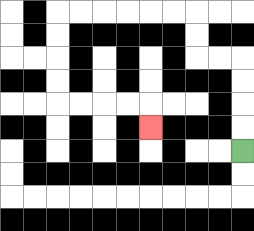{'start': '[10, 6]', 'end': '[6, 5]', 'path_directions': 'U,U,U,U,L,L,U,U,L,L,L,L,L,L,D,D,D,D,R,R,R,R,D', 'path_coordinates': '[[10, 6], [10, 5], [10, 4], [10, 3], [10, 2], [9, 2], [8, 2], [8, 1], [8, 0], [7, 0], [6, 0], [5, 0], [4, 0], [3, 0], [2, 0], [2, 1], [2, 2], [2, 3], [2, 4], [3, 4], [4, 4], [5, 4], [6, 4], [6, 5]]'}